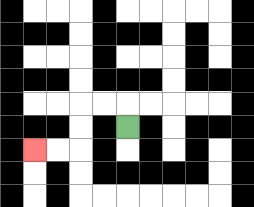{'start': '[5, 5]', 'end': '[1, 6]', 'path_directions': 'U,L,L,D,D,L,L', 'path_coordinates': '[[5, 5], [5, 4], [4, 4], [3, 4], [3, 5], [3, 6], [2, 6], [1, 6]]'}